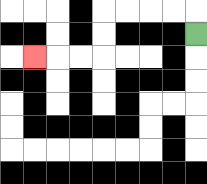{'start': '[8, 1]', 'end': '[1, 2]', 'path_directions': 'U,L,L,L,L,D,D,L,L,L', 'path_coordinates': '[[8, 1], [8, 0], [7, 0], [6, 0], [5, 0], [4, 0], [4, 1], [4, 2], [3, 2], [2, 2], [1, 2]]'}